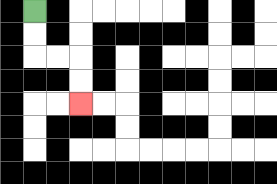{'start': '[1, 0]', 'end': '[3, 4]', 'path_directions': 'D,D,R,R,D,D', 'path_coordinates': '[[1, 0], [1, 1], [1, 2], [2, 2], [3, 2], [3, 3], [3, 4]]'}